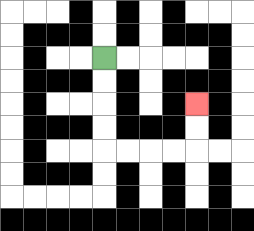{'start': '[4, 2]', 'end': '[8, 4]', 'path_directions': 'D,D,D,D,R,R,R,R,U,U', 'path_coordinates': '[[4, 2], [4, 3], [4, 4], [4, 5], [4, 6], [5, 6], [6, 6], [7, 6], [8, 6], [8, 5], [8, 4]]'}